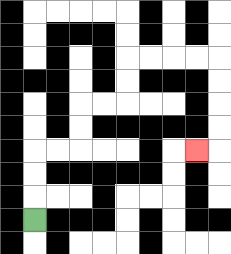{'start': '[1, 9]', 'end': '[8, 6]', 'path_directions': 'U,U,U,R,R,U,U,R,R,U,U,R,R,R,R,D,D,D,D,L', 'path_coordinates': '[[1, 9], [1, 8], [1, 7], [1, 6], [2, 6], [3, 6], [3, 5], [3, 4], [4, 4], [5, 4], [5, 3], [5, 2], [6, 2], [7, 2], [8, 2], [9, 2], [9, 3], [9, 4], [9, 5], [9, 6], [8, 6]]'}